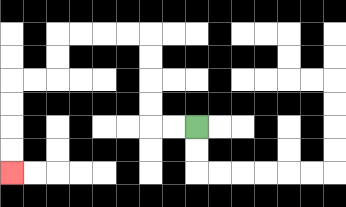{'start': '[8, 5]', 'end': '[0, 7]', 'path_directions': 'L,L,U,U,U,U,L,L,L,L,D,D,L,L,D,D,D,D', 'path_coordinates': '[[8, 5], [7, 5], [6, 5], [6, 4], [6, 3], [6, 2], [6, 1], [5, 1], [4, 1], [3, 1], [2, 1], [2, 2], [2, 3], [1, 3], [0, 3], [0, 4], [0, 5], [0, 6], [0, 7]]'}